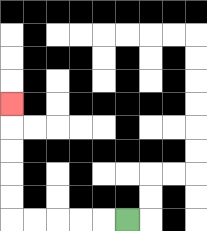{'start': '[5, 9]', 'end': '[0, 4]', 'path_directions': 'L,L,L,L,L,U,U,U,U,U', 'path_coordinates': '[[5, 9], [4, 9], [3, 9], [2, 9], [1, 9], [0, 9], [0, 8], [0, 7], [0, 6], [0, 5], [0, 4]]'}